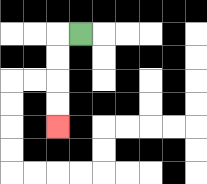{'start': '[3, 1]', 'end': '[2, 5]', 'path_directions': 'L,D,D,D,D', 'path_coordinates': '[[3, 1], [2, 1], [2, 2], [2, 3], [2, 4], [2, 5]]'}